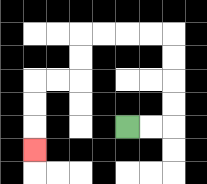{'start': '[5, 5]', 'end': '[1, 6]', 'path_directions': 'R,R,U,U,U,U,L,L,L,L,D,D,L,L,D,D,D', 'path_coordinates': '[[5, 5], [6, 5], [7, 5], [7, 4], [7, 3], [7, 2], [7, 1], [6, 1], [5, 1], [4, 1], [3, 1], [3, 2], [3, 3], [2, 3], [1, 3], [1, 4], [1, 5], [1, 6]]'}